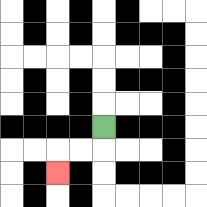{'start': '[4, 5]', 'end': '[2, 7]', 'path_directions': 'D,L,L,D', 'path_coordinates': '[[4, 5], [4, 6], [3, 6], [2, 6], [2, 7]]'}